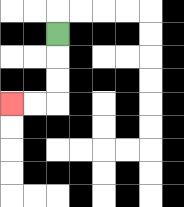{'start': '[2, 1]', 'end': '[0, 4]', 'path_directions': 'D,D,D,L,L', 'path_coordinates': '[[2, 1], [2, 2], [2, 3], [2, 4], [1, 4], [0, 4]]'}